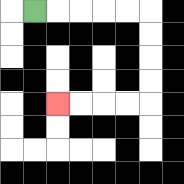{'start': '[1, 0]', 'end': '[2, 4]', 'path_directions': 'R,R,R,R,R,D,D,D,D,L,L,L,L', 'path_coordinates': '[[1, 0], [2, 0], [3, 0], [4, 0], [5, 0], [6, 0], [6, 1], [6, 2], [6, 3], [6, 4], [5, 4], [4, 4], [3, 4], [2, 4]]'}